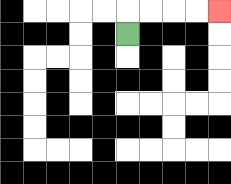{'start': '[5, 1]', 'end': '[9, 0]', 'path_directions': 'U,R,R,R,R', 'path_coordinates': '[[5, 1], [5, 0], [6, 0], [7, 0], [8, 0], [9, 0]]'}